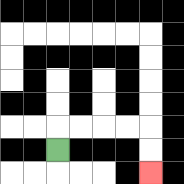{'start': '[2, 6]', 'end': '[6, 7]', 'path_directions': 'U,R,R,R,R,D,D', 'path_coordinates': '[[2, 6], [2, 5], [3, 5], [4, 5], [5, 5], [6, 5], [6, 6], [6, 7]]'}